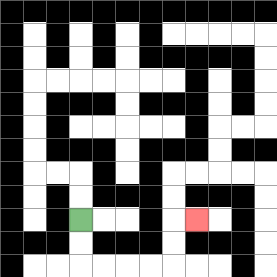{'start': '[3, 9]', 'end': '[8, 9]', 'path_directions': 'D,D,R,R,R,R,U,U,R', 'path_coordinates': '[[3, 9], [3, 10], [3, 11], [4, 11], [5, 11], [6, 11], [7, 11], [7, 10], [7, 9], [8, 9]]'}